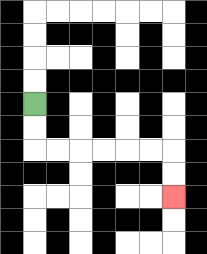{'start': '[1, 4]', 'end': '[7, 8]', 'path_directions': 'D,D,R,R,R,R,R,R,D,D', 'path_coordinates': '[[1, 4], [1, 5], [1, 6], [2, 6], [3, 6], [4, 6], [5, 6], [6, 6], [7, 6], [7, 7], [7, 8]]'}